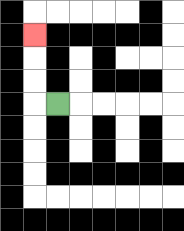{'start': '[2, 4]', 'end': '[1, 1]', 'path_directions': 'L,U,U,U', 'path_coordinates': '[[2, 4], [1, 4], [1, 3], [1, 2], [1, 1]]'}